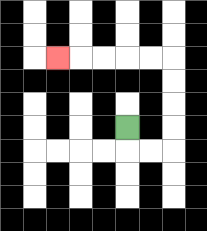{'start': '[5, 5]', 'end': '[2, 2]', 'path_directions': 'D,R,R,U,U,U,U,L,L,L,L,L', 'path_coordinates': '[[5, 5], [5, 6], [6, 6], [7, 6], [7, 5], [7, 4], [7, 3], [7, 2], [6, 2], [5, 2], [4, 2], [3, 2], [2, 2]]'}